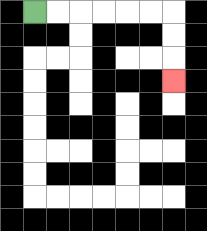{'start': '[1, 0]', 'end': '[7, 3]', 'path_directions': 'R,R,R,R,R,R,D,D,D', 'path_coordinates': '[[1, 0], [2, 0], [3, 0], [4, 0], [5, 0], [6, 0], [7, 0], [7, 1], [7, 2], [7, 3]]'}